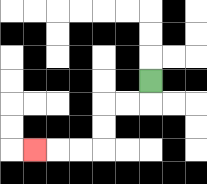{'start': '[6, 3]', 'end': '[1, 6]', 'path_directions': 'D,L,L,D,D,L,L,L', 'path_coordinates': '[[6, 3], [6, 4], [5, 4], [4, 4], [4, 5], [4, 6], [3, 6], [2, 6], [1, 6]]'}